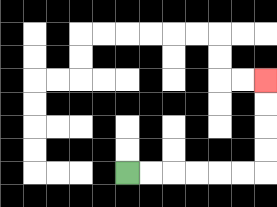{'start': '[5, 7]', 'end': '[11, 3]', 'path_directions': 'R,R,R,R,R,R,U,U,U,U', 'path_coordinates': '[[5, 7], [6, 7], [7, 7], [8, 7], [9, 7], [10, 7], [11, 7], [11, 6], [11, 5], [11, 4], [11, 3]]'}